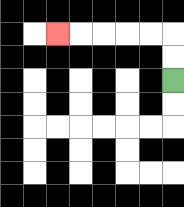{'start': '[7, 3]', 'end': '[2, 1]', 'path_directions': 'U,U,L,L,L,L,L', 'path_coordinates': '[[7, 3], [7, 2], [7, 1], [6, 1], [5, 1], [4, 1], [3, 1], [2, 1]]'}